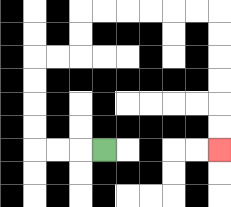{'start': '[4, 6]', 'end': '[9, 6]', 'path_directions': 'L,L,L,U,U,U,U,R,R,U,U,R,R,R,R,R,R,D,D,D,D,D,D', 'path_coordinates': '[[4, 6], [3, 6], [2, 6], [1, 6], [1, 5], [1, 4], [1, 3], [1, 2], [2, 2], [3, 2], [3, 1], [3, 0], [4, 0], [5, 0], [6, 0], [7, 0], [8, 0], [9, 0], [9, 1], [9, 2], [9, 3], [9, 4], [9, 5], [9, 6]]'}